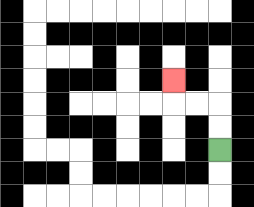{'start': '[9, 6]', 'end': '[7, 3]', 'path_directions': 'U,U,L,L,U', 'path_coordinates': '[[9, 6], [9, 5], [9, 4], [8, 4], [7, 4], [7, 3]]'}